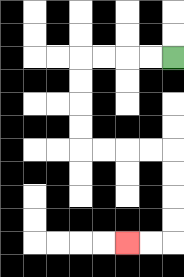{'start': '[7, 2]', 'end': '[5, 10]', 'path_directions': 'L,L,L,L,D,D,D,D,R,R,R,R,D,D,D,D,L,L', 'path_coordinates': '[[7, 2], [6, 2], [5, 2], [4, 2], [3, 2], [3, 3], [3, 4], [3, 5], [3, 6], [4, 6], [5, 6], [6, 6], [7, 6], [7, 7], [7, 8], [7, 9], [7, 10], [6, 10], [5, 10]]'}